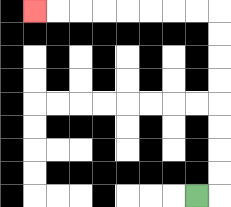{'start': '[8, 8]', 'end': '[1, 0]', 'path_directions': 'R,U,U,U,U,U,U,U,U,L,L,L,L,L,L,L,L', 'path_coordinates': '[[8, 8], [9, 8], [9, 7], [9, 6], [9, 5], [9, 4], [9, 3], [9, 2], [9, 1], [9, 0], [8, 0], [7, 0], [6, 0], [5, 0], [4, 0], [3, 0], [2, 0], [1, 0]]'}